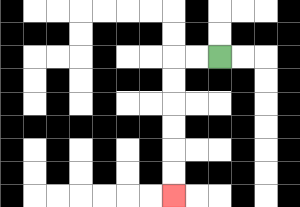{'start': '[9, 2]', 'end': '[7, 8]', 'path_directions': 'L,L,D,D,D,D,D,D', 'path_coordinates': '[[9, 2], [8, 2], [7, 2], [7, 3], [7, 4], [7, 5], [7, 6], [7, 7], [7, 8]]'}